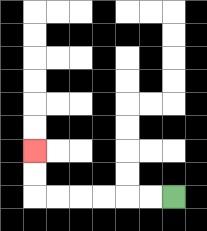{'start': '[7, 8]', 'end': '[1, 6]', 'path_directions': 'L,L,L,L,L,L,U,U', 'path_coordinates': '[[7, 8], [6, 8], [5, 8], [4, 8], [3, 8], [2, 8], [1, 8], [1, 7], [1, 6]]'}